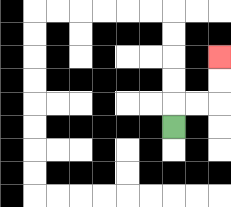{'start': '[7, 5]', 'end': '[9, 2]', 'path_directions': 'U,R,R,U,U', 'path_coordinates': '[[7, 5], [7, 4], [8, 4], [9, 4], [9, 3], [9, 2]]'}